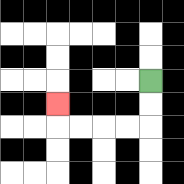{'start': '[6, 3]', 'end': '[2, 4]', 'path_directions': 'D,D,L,L,L,L,U', 'path_coordinates': '[[6, 3], [6, 4], [6, 5], [5, 5], [4, 5], [3, 5], [2, 5], [2, 4]]'}